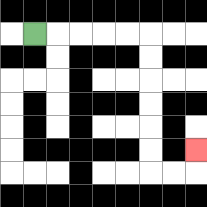{'start': '[1, 1]', 'end': '[8, 6]', 'path_directions': 'R,R,R,R,R,D,D,D,D,D,D,R,R,U', 'path_coordinates': '[[1, 1], [2, 1], [3, 1], [4, 1], [5, 1], [6, 1], [6, 2], [6, 3], [6, 4], [6, 5], [6, 6], [6, 7], [7, 7], [8, 7], [8, 6]]'}